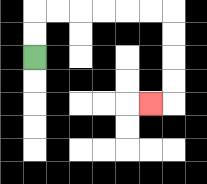{'start': '[1, 2]', 'end': '[6, 4]', 'path_directions': 'U,U,R,R,R,R,R,R,D,D,D,D,L', 'path_coordinates': '[[1, 2], [1, 1], [1, 0], [2, 0], [3, 0], [4, 0], [5, 0], [6, 0], [7, 0], [7, 1], [7, 2], [7, 3], [7, 4], [6, 4]]'}